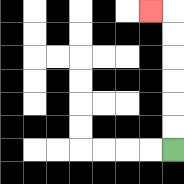{'start': '[7, 6]', 'end': '[6, 0]', 'path_directions': 'U,U,U,U,U,U,L', 'path_coordinates': '[[7, 6], [7, 5], [7, 4], [7, 3], [7, 2], [7, 1], [7, 0], [6, 0]]'}